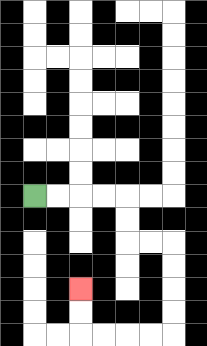{'start': '[1, 8]', 'end': '[3, 12]', 'path_directions': 'R,R,R,R,D,D,R,R,D,D,D,D,L,L,L,L,U,U', 'path_coordinates': '[[1, 8], [2, 8], [3, 8], [4, 8], [5, 8], [5, 9], [5, 10], [6, 10], [7, 10], [7, 11], [7, 12], [7, 13], [7, 14], [6, 14], [5, 14], [4, 14], [3, 14], [3, 13], [3, 12]]'}